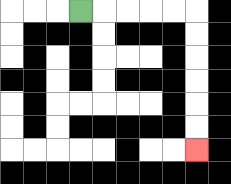{'start': '[3, 0]', 'end': '[8, 6]', 'path_directions': 'R,R,R,R,R,D,D,D,D,D,D', 'path_coordinates': '[[3, 0], [4, 0], [5, 0], [6, 0], [7, 0], [8, 0], [8, 1], [8, 2], [8, 3], [8, 4], [8, 5], [8, 6]]'}